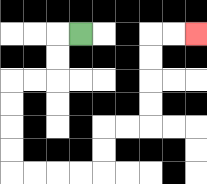{'start': '[3, 1]', 'end': '[8, 1]', 'path_directions': 'L,D,D,L,L,D,D,D,D,R,R,R,R,U,U,R,R,U,U,U,U,R,R', 'path_coordinates': '[[3, 1], [2, 1], [2, 2], [2, 3], [1, 3], [0, 3], [0, 4], [0, 5], [0, 6], [0, 7], [1, 7], [2, 7], [3, 7], [4, 7], [4, 6], [4, 5], [5, 5], [6, 5], [6, 4], [6, 3], [6, 2], [6, 1], [7, 1], [8, 1]]'}